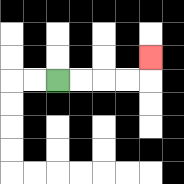{'start': '[2, 3]', 'end': '[6, 2]', 'path_directions': 'R,R,R,R,U', 'path_coordinates': '[[2, 3], [3, 3], [4, 3], [5, 3], [6, 3], [6, 2]]'}